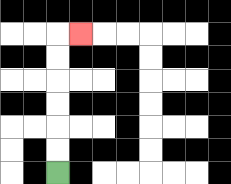{'start': '[2, 7]', 'end': '[3, 1]', 'path_directions': 'U,U,U,U,U,U,R', 'path_coordinates': '[[2, 7], [2, 6], [2, 5], [2, 4], [2, 3], [2, 2], [2, 1], [3, 1]]'}